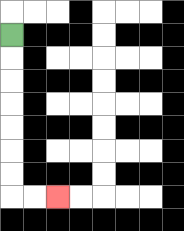{'start': '[0, 1]', 'end': '[2, 8]', 'path_directions': 'D,D,D,D,D,D,D,R,R', 'path_coordinates': '[[0, 1], [0, 2], [0, 3], [0, 4], [0, 5], [0, 6], [0, 7], [0, 8], [1, 8], [2, 8]]'}